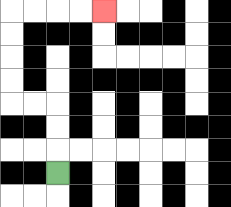{'start': '[2, 7]', 'end': '[4, 0]', 'path_directions': 'U,U,U,L,L,U,U,U,U,R,R,R,R', 'path_coordinates': '[[2, 7], [2, 6], [2, 5], [2, 4], [1, 4], [0, 4], [0, 3], [0, 2], [0, 1], [0, 0], [1, 0], [2, 0], [3, 0], [4, 0]]'}